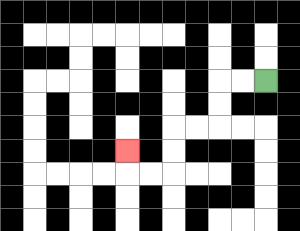{'start': '[11, 3]', 'end': '[5, 6]', 'path_directions': 'L,L,D,D,L,L,D,D,L,L,U', 'path_coordinates': '[[11, 3], [10, 3], [9, 3], [9, 4], [9, 5], [8, 5], [7, 5], [7, 6], [7, 7], [6, 7], [5, 7], [5, 6]]'}